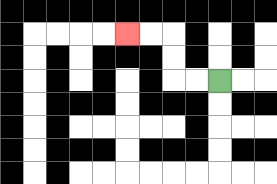{'start': '[9, 3]', 'end': '[5, 1]', 'path_directions': 'L,L,U,U,L,L', 'path_coordinates': '[[9, 3], [8, 3], [7, 3], [7, 2], [7, 1], [6, 1], [5, 1]]'}